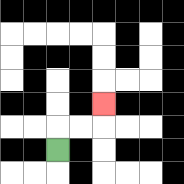{'start': '[2, 6]', 'end': '[4, 4]', 'path_directions': 'U,R,R,U', 'path_coordinates': '[[2, 6], [2, 5], [3, 5], [4, 5], [4, 4]]'}